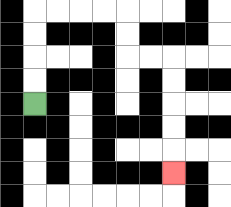{'start': '[1, 4]', 'end': '[7, 7]', 'path_directions': 'U,U,U,U,R,R,R,R,D,D,R,R,D,D,D,D,D', 'path_coordinates': '[[1, 4], [1, 3], [1, 2], [1, 1], [1, 0], [2, 0], [3, 0], [4, 0], [5, 0], [5, 1], [5, 2], [6, 2], [7, 2], [7, 3], [7, 4], [7, 5], [7, 6], [7, 7]]'}